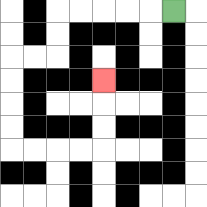{'start': '[7, 0]', 'end': '[4, 3]', 'path_directions': 'L,L,L,L,L,D,D,L,L,D,D,D,D,R,R,R,R,U,U,U', 'path_coordinates': '[[7, 0], [6, 0], [5, 0], [4, 0], [3, 0], [2, 0], [2, 1], [2, 2], [1, 2], [0, 2], [0, 3], [0, 4], [0, 5], [0, 6], [1, 6], [2, 6], [3, 6], [4, 6], [4, 5], [4, 4], [4, 3]]'}